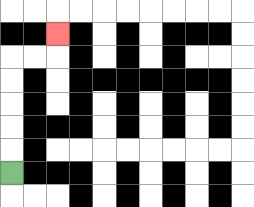{'start': '[0, 7]', 'end': '[2, 1]', 'path_directions': 'U,U,U,U,U,R,R,U', 'path_coordinates': '[[0, 7], [0, 6], [0, 5], [0, 4], [0, 3], [0, 2], [1, 2], [2, 2], [2, 1]]'}